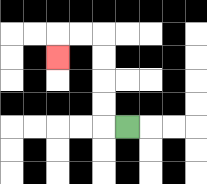{'start': '[5, 5]', 'end': '[2, 2]', 'path_directions': 'L,U,U,U,U,L,L,D', 'path_coordinates': '[[5, 5], [4, 5], [4, 4], [4, 3], [4, 2], [4, 1], [3, 1], [2, 1], [2, 2]]'}